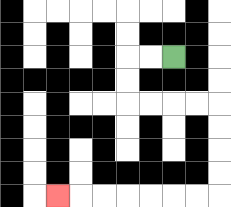{'start': '[7, 2]', 'end': '[2, 8]', 'path_directions': 'L,L,D,D,R,R,R,R,D,D,D,D,L,L,L,L,L,L,L', 'path_coordinates': '[[7, 2], [6, 2], [5, 2], [5, 3], [5, 4], [6, 4], [7, 4], [8, 4], [9, 4], [9, 5], [9, 6], [9, 7], [9, 8], [8, 8], [7, 8], [6, 8], [5, 8], [4, 8], [3, 8], [2, 8]]'}